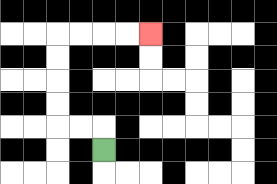{'start': '[4, 6]', 'end': '[6, 1]', 'path_directions': 'U,L,L,U,U,U,U,R,R,R,R', 'path_coordinates': '[[4, 6], [4, 5], [3, 5], [2, 5], [2, 4], [2, 3], [2, 2], [2, 1], [3, 1], [4, 1], [5, 1], [6, 1]]'}